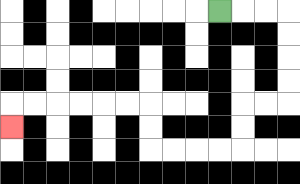{'start': '[9, 0]', 'end': '[0, 5]', 'path_directions': 'R,R,R,D,D,D,D,L,L,D,D,L,L,L,L,U,U,L,L,L,L,L,L,D', 'path_coordinates': '[[9, 0], [10, 0], [11, 0], [12, 0], [12, 1], [12, 2], [12, 3], [12, 4], [11, 4], [10, 4], [10, 5], [10, 6], [9, 6], [8, 6], [7, 6], [6, 6], [6, 5], [6, 4], [5, 4], [4, 4], [3, 4], [2, 4], [1, 4], [0, 4], [0, 5]]'}